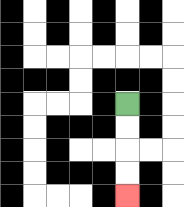{'start': '[5, 4]', 'end': '[5, 8]', 'path_directions': 'D,D,D,D', 'path_coordinates': '[[5, 4], [5, 5], [5, 6], [5, 7], [5, 8]]'}